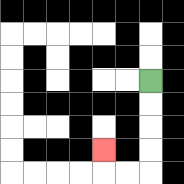{'start': '[6, 3]', 'end': '[4, 6]', 'path_directions': 'D,D,D,D,L,L,U', 'path_coordinates': '[[6, 3], [6, 4], [6, 5], [6, 6], [6, 7], [5, 7], [4, 7], [4, 6]]'}